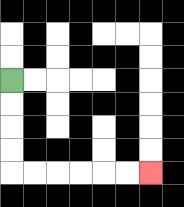{'start': '[0, 3]', 'end': '[6, 7]', 'path_directions': 'D,D,D,D,R,R,R,R,R,R', 'path_coordinates': '[[0, 3], [0, 4], [0, 5], [0, 6], [0, 7], [1, 7], [2, 7], [3, 7], [4, 7], [5, 7], [6, 7]]'}